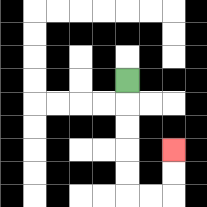{'start': '[5, 3]', 'end': '[7, 6]', 'path_directions': 'D,D,D,D,D,R,R,U,U', 'path_coordinates': '[[5, 3], [5, 4], [5, 5], [5, 6], [5, 7], [5, 8], [6, 8], [7, 8], [7, 7], [7, 6]]'}